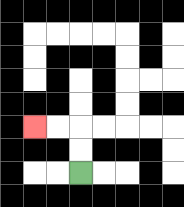{'start': '[3, 7]', 'end': '[1, 5]', 'path_directions': 'U,U,L,L', 'path_coordinates': '[[3, 7], [3, 6], [3, 5], [2, 5], [1, 5]]'}